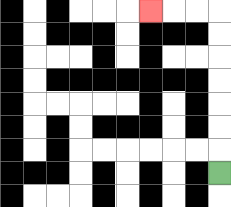{'start': '[9, 7]', 'end': '[6, 0]', 'path_directions': 'U,U,U,U,U,U,U,L,L,L', 'path_coordinates': '[[9, 7], [9, 6], [9, 5], [9, 4], [9, 3], [9, 2], [9, 1], [9, 0], [8, 0], [7, 0], [6, 0]]'}